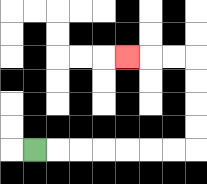{'start': '[1, 6]', 'end': '[5, 2]', 'path_directions': 'R,R,R,R,R,R,R,U,U,U,U,L,L,L', 'path_coordinates': '[[1, 6], [2, 6], [3, 6], [4, 6], [5, 6], [6, 6], [7, 6], [8, 6], [8, 5], [8, 4], [8, 3], [8, 2], [7, 2], [6, 2], [5, 2]]'}